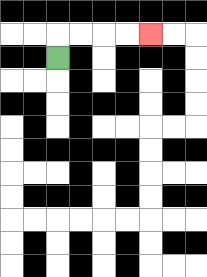{'start': '[2, 2]', 'end': '[6, 1]', 'path_directions': 'U,R,R,R,R', 'path_coordinates': '[[2, 2], [2, 1], [3, 1], [4, 1], [5, 1], [6, 1]]'}